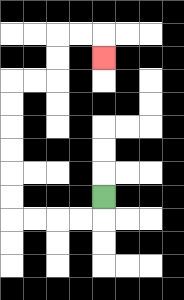{'start': '[4, 8]', 'end': '[4, 2]', 'path_directions': 'D,L,L,L,L,U,U,U,U,U,U,R,R,U,U,R,R,D', 'path_coordinates': '[[4, 8], [4, 9], [3, 9], [2, 9], [1, 9], [0, 9], [0, 8], [0, 7], [0, 6], [0, 5], [0, 4], [0, 3], [1, 3], [2, 3], [2, 2], [2, 1], [3, 1], [4, 1], [4, 2]]'}